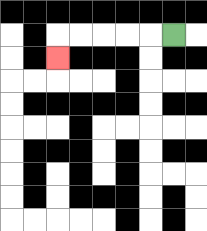{'start': '[7, 1]', 'end': '[2, 2]', 'path_directions': 'L,L,L,L,L,D', 'path_coordinates': '[[7, 1], [6, 1], [5, 1], [4, 1], [3, 1], [2, 1], [2, 2]]'}